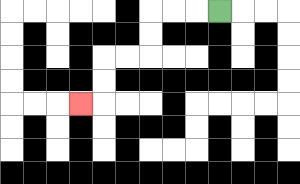{'start': '[9, 0]', 'end': '[3, 4]', 'path_directions': 'L,L,L,D,D,L,L,D,D,L', 'path_coordinates': '[[9, 0], [8, 0], [7, 0], [6, 0], [6, 1], [6, 2], [5, 2], [4, 2], [4, 3], [4, 4], [3, 4]]'}